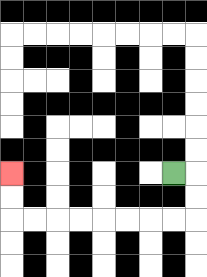{'start': '[7, 7]', 'end': '[0, 7]', 'path_directions': 'R,D,D,L,L,L,L,L,L,L,L,U,U', 'path_coordinates': '[[7, 7], [8, 7], [8, 8], [8, 9], [7, 9], [6, 9], [5, 9], [4, 9], [3, 9], [2, 9], [1, 9], [0, 9], [0, 8], [0, 7]]'}